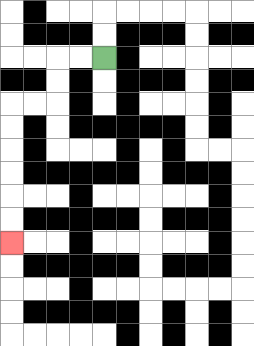{'start': '[4, 2]', 'end': '[0, 10]', 'path_directions': 'L,L,D,D,L,L,D,D,D,D,D,D', 'path_coordinates': '[[4, 2], [3, 2], [2, 2], [2, 3], [2, 4], [1, 4], [0, 4], [0, 5], [0, 6], [0, 7], [0, 8], [0, 9], [0, 10]]'}